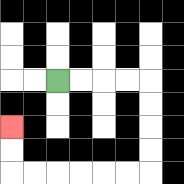{'start': '[2, 3]', 'end': '[0, 5]', 'path_directions': 'R,R,R,R,D,D,D,D,L,L,L,L,L,L,U,U', 'path_coordinates': '[[2, 3], [3, 3], [4, 3], [5, 3], [6, 3], [6, 4], [6, 5], [6, 6], [6, 7], [5, 7], [4, 7], [3, 7], [2, 7], [1, 7], [0, 7], [0, 6], [0, 5]]'}